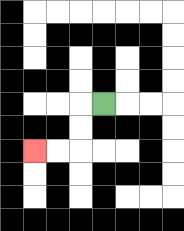{'start': '[4, 4]', 'end': '[1, 6]', 'path_directions': 'L,D,D,L,L', 'path_coordinates': '[[4, 4], [3, 4], [3, 5], [3, 6], [2, 6], [1, 6]]'}